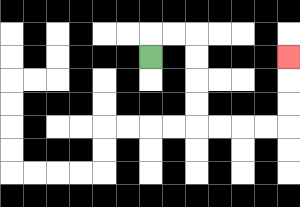{'start': '[6, 2]', 'end': '[12, 2]', 'path_directions': 'U,R,R,D,D,D,D,R,R,R,R,U,U,U', 'path_coordinates': '[[6, 2], [6, 1], [7, 1], [8, 1], [8, 2], [8, 3], [8, 4], [8, 5], [9, 5], [10, 5], [11, 5], [12, 5], [12, 4], [12, 3], [12, 2]]'}